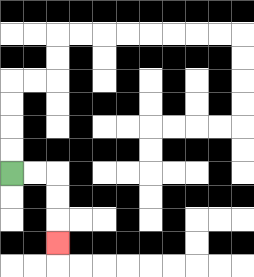{'start': '[0, 7]', 'end': '[2, 10]', 'path_directions': 'R,R,D,D,D', 'path_coordinates': '[[0, 7], [1, 7], [2, 7], [2, 8], [2, 9], [2, 10]]'}